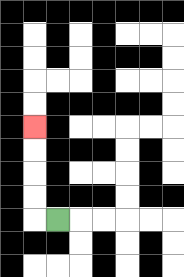{'start': '[2, 9]', 'end': '[1, 5]', 'path_directions': 'L,U,U,U,U', 'path_coordinates': '[[2, 9], [1, 9], [1, 8], [1, 7], [1, 6], [1, 5]]'}